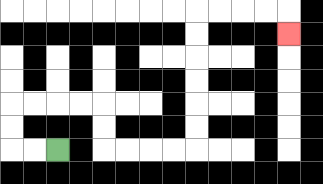{'start': '[2, 6]', 'end': '[12, 1]', 'path_directions': 'L,L,U,U,R,R,R,R,D,D,R,R,R,R,U,U,U,U,U,U,R,R,R,R,D', 'path_coordinates': '[[2, 6], [1, 6], [0, 6], [0, 5], [0, 4], [1, 4], [2, 4], [3, 4], [4, 4], [4, 5], [4, 6], [5, 6], [6, 6], [7, 6], [8, 6], [8, 5], [8, 4], [8, 3], [8, 2], [8, 1], [8, 0], [9, 0], [10, 0], [11, 0], [12, 0], [12, 1]]'}